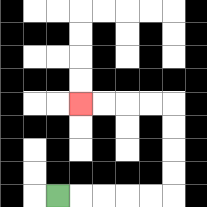{'start': '[2, 8]', 'end': '[3, 4]', 'path_directions': 'R,R,R,R,R,U,U,U,U,L,L,L,L', 'path_coordinates': '[[2, 8], [3, 8], [4, 8], [5, 8], [6, 8], [7, 8], [7, 7], [7, 6], [7, 5], [7, 4], [6, 4], [5, 4], [4, 4], [3, 4]]'}